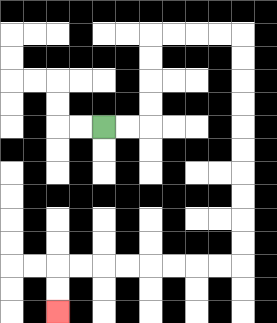{'start': '[4, 5]', 'end': '[2, 13]', 'path_directions': 'R,R,U,U,U,U,R,R,R,R,D,D,D,D,D,D,D,D,D,D,L,L,L,L,L,L,L,L,D,D', 'path_coordinates': '[[4, 5], [5, 5], [6, 5], [6, 4], [6, 3], [6, 2], [6, 1], [7, 1], [8, 1], [9, 1], [10, 1], [10, 2], [10, 3], [10, 4], [10, 5], [10, 6], [10, 7], [10, 8], [10, 9], [10, 10], [10, 11], [9, 11], [8, 11], [7, 11], [6, 11], [5, 11], [4, 11], [3, 11], [2, 11], [2, 12], [2, 13]]'}